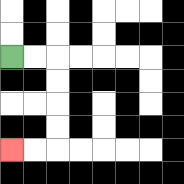{'start': '[0, 2]', 'end': '[0, 6]', 'path_directions': 'R,R,D,D,D,D,L,L', 'path_coordinates': '[[0, 2], [1, 2], [2, 2], [2, 3], [2, 4], [2, 5], [2, 6], [1, 6], [0, 6]]'}